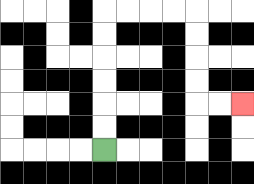{'start': '[4, 6]', 'end': '[10, 4]', 'path_directions': 'U,U,U,U,U,U,R,R,R,R,D,D,D,D,R,R', 'path_coordinates': '[[4, 6], [4, 5], [4, 4], [4, 3], [4, 2], [4, 1], [4, 0], [5, 0], [6, 0], [7, 0], [8, 0], [8, 1], [8, 2], [8, 3], [8, 4], [9, 4], [10, 4]]'}